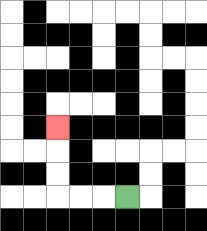{'start': '[5, 8]', 'end': '[2, 5]', 'path_directions': 'L,L,L,U,U,U', 'path_coordinates': '[[5, 8], [4, 8], [3, 8], [2, 8], [2, 7], [2, 6], [2, 5]]'}